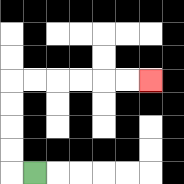{'start': '[1, 7]', 'end': '[6, 3]', 'path_directions': 'L,U,U,U,U,R,R,R,R,R,R', 'path_coordinates': '[[1, 7], [0, 7], [0, 6], [0, 5], [0, 4], [0, 3], [1, 3], [2, 3], [3, 3], [4, 3], [5, 3], [6, 3]]'}